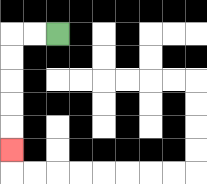{'start': '[2, 1]', 'end': '[0, 6]', 'path_directions': 'L,L,D,D,D,D,D', 'path_coordinates': '[[2, 1], [1, 1], [0, 1], [0, 2], [0, 3], [0, 4], [0, 5], [0, 6]]'}